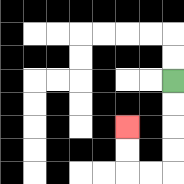{'start': '[7, 3]', 'end': '[5, 5]', 'path_directions': 'D,D,D,D,L,L,U,U', 'path_coordinates': '[[7, 3], [7, 4], [7, 5], [7, 6], [7, 7], [6, 7], [5, 7], [5, 6], [5, 5]]'}